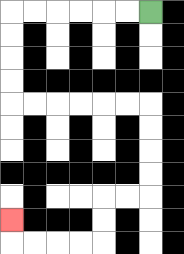{'start': '[6, 0]', 'end': '[0, 9]', 'path_directions': 'L,L,L,L,L,L,D,D,D,D,R,R,R,R,R,R,D,D,D,D,L,L,D,D,L,L,L,L,U', 'path_coordinates': '[[6, 0], [5, 0], [4, 0], [3, 0], [2, 0], [1, 0], [0, 0], [0, 1], [0, 2], [0, 3], [0, 4], [1, 4], [2, 4], [3, 4], [4, 4], [5, 4], [6, 4], [6, 5], [6, 6], [6, 7], [6, 8], [5, 8], [4, 8], [4, 9], [4, 10], [3, 10], [2, 10], [1, 10], [0, 10], [0, 9]]'}